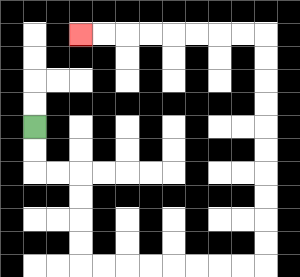{'start': '[1, 5]', 'end': '[3, 1]', 'path_directions': 'D,D,R,R,D,D,D,D,R,R,R,R,R,R,R,R,U,U,U,U,U,U,U,U,U,U,L,L,L,L,L,L,L,L', 'path_coordinates': '[[1, 5], [1, 6], [1, 7], [2, 7], [3, 7], [3, 8], [3, 9], [3, 10], [3, 11], [4, 11], [5, 11], [6, 11], [7, 11], [8, 11], [9, 11], [10, 11], [11, 11], [11, 10], [11, 9], [11, 8], [11, 7], [11, 6], [11, 5], [11, 4], [11, 3], [11, 2], [11, 1], [10, 1], [9, 1], [8, 1], [7, 1], [6, 1], [5, 1], [4, 1], [3, 1]]'}